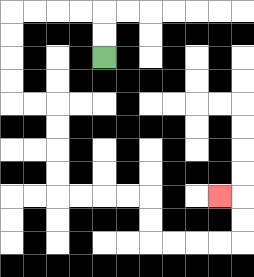{'start': '[4, 2]', 'end': '[9, 8]', 'path_directions': 'U,U,L,L,L,L,D,D,D,D,R,R,D,D,D,D,R,R,R,R,D,D,R,R,R,R,U,U,L', 'path_coordinates': '[[4, 2], [4, 1], [4, 0], [3, 0], [2, 0], [1, 0], [0, 0], [0, 1], [0, 2], [0, 3], [0, 4], [1, 4], [2, 4], [2, 5], [2, 6], [2, 7], [2, 8], [3, 8], [4, 8], [5, 8], [6, 8], [6, 9], [6, 10], [7, 10], [8, 10], [9, 10], [10, 10], [10, 9], [10, 8], [9, 8]]'}